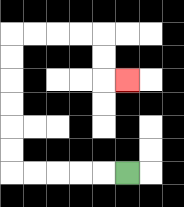{'start': '[5, 7]', 'end': '[5, 3]', 'path_directions': 'L,L,L,L,L,U,U,U,U,U,U,R,R,R,R,D,D,R', 'path_coordinates': '[[5, 7], [4, 7], [3, 7], [2, 7], [1, 7], [0, 7], [0, 6], [0, 5], [0, 4], [0, 3], [0, 2], [0, 1], [1, 1], [2, 1], [3, 1], [4, 1], [4, 2], [4, 3], [5, 3]]'}